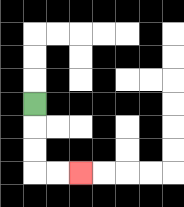{'start': '[1, 4]', 'end': '[3, 7]', 'path_directions': 'D,D,D,R,R', 'path_coordinates': '[[1, 4], [1, 5], [1, 6], [1, 7], [2, 7], [3, 7]]'}